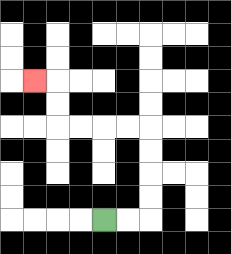{'start': '[4, 9]', 'end': '[1, 3]', 'path_directions': 'R,R,U,U,U,U,L,L,L,L,U,U,L', 'path_coordinates': '[[4, 9], [5, 9], [6, 9], [6, 8], [6, 7], [6, 6], [6, 5], [5, 5], [4, 5], [3, 5], [2, 5], [2, 4], [2, 3], [1, 3]]'}